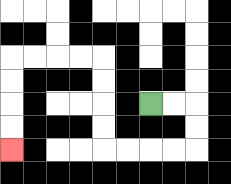{'start': '[6, 4]', 'end': '[0, 6]', 'path_directions': 'R,R,D,D,L,L,L,L,U,U,U,U,L,L,L,L,D,D,D,D', 'path_coordinates': '[[6, 4], [7, 4], [8, 4], [8, 5], [8, 6], [7, 6], [6, 6], [5, 6], [4, 6], [4, 5], [4, 4], [4, 3], [4, 2], [3, 2], [2, 2], [1, 2], [0, 2], [0, 3], [0, 4], [0, 5], [0, 6]]'}